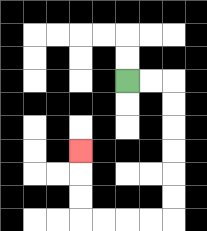{'start': '[5, 3]', 'end': '[3, 6]', 'path_directions': 'R,R,D,D,D,D,D,D,L,L,L,L,U,U,U', 'path_coordinates': '[[5, 3], [6, 3], [7, 3], [7, 4], [7, 5], [7, 6], [7, 7], [7, 8], [7, 9], [6, 9], [5, 9], [4, 9], [3, 9], [3, 8], [3, 7], [3, 6]]'}